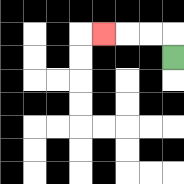{'start': '[7, 2]', 'end': '[4, 1]', 'path_directions': 'U,L,L,L', 'path_coordinates': '[[7, 2], [7, 1], [6, 1], [5, 1], [4, 1]]'}